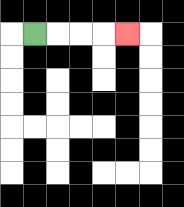{'start': '[1, 1]', 'end': '[5, 1]', 'path_directions': 'R,R,R,R', 'path_coordinates': '[[1, 1], [2, 1], [3, 1], [4, 1], [5, 1]]'}